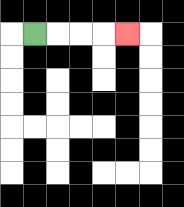{'start': '[1, 1]', 'end': '[5, 1]', 'path_directions': 'R,R,R,R', 'path_coordinates': '[[1, 1], [2, 1], [3, 1], [4, 1], [5, 1]]'}